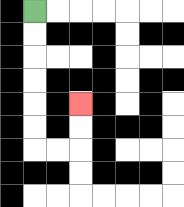{'start': '[1, 0]', 'end': '[3, 4]', 'path_directions': 'D,D,D,D,D,D,R,R,U,U', 'path_coordinates': '[[1, 0], [1, 1], [1, 2], [1, 3], [1, 4], [1, 5], [1, 6], [2, 6], [3, 6], [3, 5], [3, 4]]'}